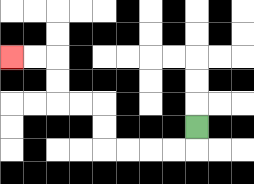{'start': '[8, 5]', 'end': '[0, 2]', 'path_directions': 'D,L,L,L,L,U,U,L,L,U,U,L,L', 'path_coordinates': '[[8, 5], [8, 6], [7, 6], [6, 6], [5, 6], [4, 6], [4, 5], [4, 4], [3, 4], [2, 4], [2, 3], [2, 2], [1, 2], [0, 2]]'}